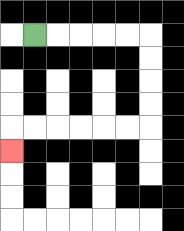{'start': '[1, 1]', 'end': '[0, 6]', 'path_directions': 'R,R,R,R,R,D,D,D,D,L,L,L,L,L,L,D', 'path_coordinates': '[[1, 1], [2, 1], [3, 1], [4, 1], [5, 1], [6, 1], [6, 2], [6, 3], [6, 4], [6, 5], [5, 5], [4, 5], [3, 5], [2, 5], [1, 5], [0, 5], [0, 6]]'}